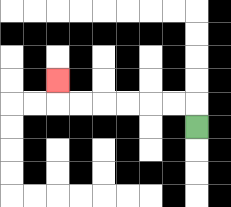{'start': '[8, 5]', 'end': '[2, 3]', 'path_directions': 'U,L,L,L,L,L,L,U', 'path_coordinates': '[[8, 5], [8, 4], [7, 4], [6, 4], [5, 4], [4, 4], [3, 4], [2, 4], [2, 3]]'}